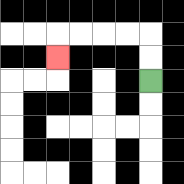{'start': '[6, 3]', 'end': '[2, 2]', 'path_directions': 'U,U,L,L,L,L,D', 'path_coordinates': '[[6, 3], [6, 2], [6, 1], [5, 1], [4, 1], [3, 1], [2, 1], [2, 2]]'}